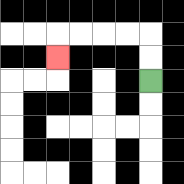{'start': '[6, 3]', 'end': '[2, 2]', 'path_directions': 'U,U,L,L,L,L,D', 'path_coordinates': '[[6, 3], [6, 2], [6, 1], [5, 1], [4, 1], [3, 1], [2, 1], [2, 2]]'}